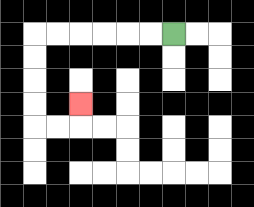{'start': '[7, 1]', 'end': '[3, 4]', 'path_directions': 'L,L,L,L,L,L,D,D,D,D,R,R,U', 'path_coordinates': '[[7, 1], [6, 1], [5, 1], [4, 1], [3, 1], [2, 1], [1, 1], [1, 2], [1, 3], [1, 4], [1, 5], [2, 5], [3, 5], [3, 4]]'}